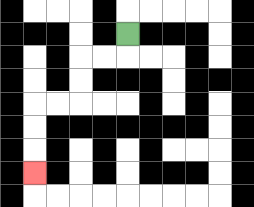{'start': '[5, 1]', 'end': '[1, 7]', 'path_directions': 'D,L,L,D,D,L,L,D,D,D', 'path_coordinates': '[[5, 1], [5, 2], [4, 2], [3, 2], [3, 3], [3, 4], [2, 4], [1, 4], [1, 5], [1, 6], [1, 7]]'}